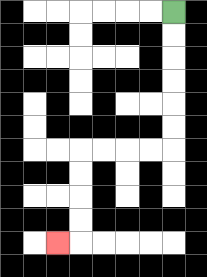{'start': '[7, 0]', 'end': '[2, 10]', 'path_directions': 'D,D,D,D,D,D,L,L,L,L,D,D,D,D,L', 'path_coordinates': '[[7, 0], [7, 1], [7, 2], [7, 3], [7, 4], [7, 5], [7, 6], [6, 6], [5, 6], [4, 6], [3, 6], [3, 7], [3, 8], [3, 9], [3, 10], [2, 10]]'}